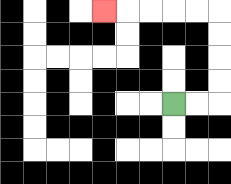{'start': '[7, 4]', 'end': '[4, 0]', 'path_directions': 'R,R,U,U,U,U,L,L,L,L,L', 'path_coordinates': '[[7, 4], [8, 4], [9, 4], [9, 3], [9, 2], [9, 1], [9, 0], [8, 0], [7, 0], [6, 0], [5, 0], [4, 0]]'}